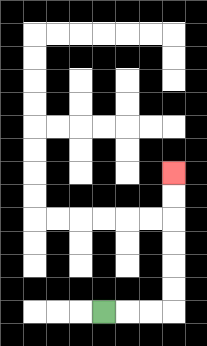{'start': '[4, 13]', 'end': '[7, 7]', 'path_directions': 'R,R,R,U,U,U,U,U,U', 'path_coordinates': '[[4, 13], [5, 13], [6, 13], [7, 13], [7, 12], [7, 11], [7, 10], [7, 9], [7, 8], [7, 7]]'}